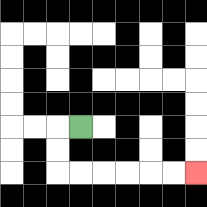{'start': '[3, 5]', 'end': '[8, 7]', 'path_directions': 'L,D,D,R,R,R,R,R,R', 'path_coordinates': '[[3, 5], [2, 5], [2, 6], [2, 7], [3, 7], [4, 7], [5, 7], [6, 7], [7, 7], [8, 7]]'}